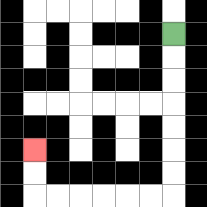{'start': '[7, 1]', 'end': '[1, 6]', 'path_directions': 'D,D,D,D,D,D,D,L,L,L,L,L,L,U,U', 'path_coordinates': '[[7, 1], [7, 2], [7, 3], [7, 4], [7, 5], [7, 6], [7, 7], [7, 8], [6, 8], [5, 8], [4, 8], [3, 8], [2, 8], [1, 8], [1, 7], [1, 6]]'}